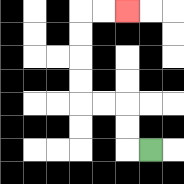{'start': '[6, 6]', 'end': '[5, 0]', 'path_directions': 'L,U,U,L,L,U,U,U,U,R,R', 'path_coordinates': '[[6, 6], [5, 6], [5, 5], [5, 4], [4, 4], [3, 4], [3, 3], [3, 2], [3, 1], [3, 0], [4, 0], [5, 0]]'}